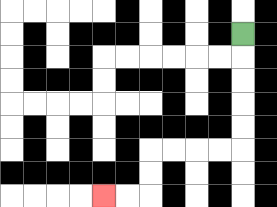{'start': '[10, 1]', 'end': '[4, 8]', 'path_directions': 'D,D,D,D,D,L,L,L,L,D,D,L,L', 'path_coordinates': '[[10, 1], [10, 2], [10, 3], [10, 4], [10, 5], [10, 6], [9, 6], [8, 6], [7, 6], [6, 6], [6, 7], [6, 8], [5, 8], [4, 8]]'}